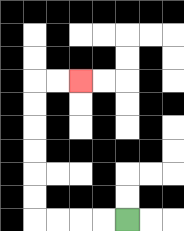{'start': '[5, 9]', 'end': '[3, 3]', 'path_directions': 'L,L,L,L,U,U,U,U,U,U,R,R', 'path_coordinates': '[[5, 9], [4, 9], [3, 9], [2, 9], [1, 9], [1, 8], [1, 7], [1, 6], [1, 5], [1, 4], [1, 3], [2, 3], [3, 3]]'}